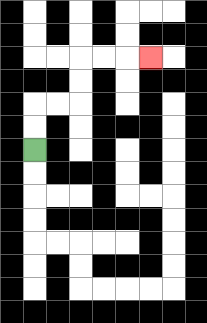{'start': '[1, 6]', 'end': '[6, 2]', 'path_directions': 'U,U,R,R,U,U,R,R,R', 'path_coordinates': '[[1, 6], [1, 5], [1, 4], [2, 4], [3, 4], [3, 3], [3, 2], [4, 2], [5, 2], [6, 2]]'}